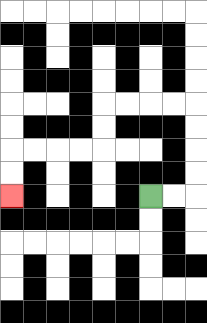{'start': '[6, 8]', 'end': '[0, 8]', 'path_directions': 'R,R,U,U,U,U,L,L,L,L,D,D,L,L,L,L,D,D', 'path_coordinates': '[[6, 8], [7, 8], [8, 8], [8, 7], [8, 6], [8, 5], [8, 4], [7, 4], [6, 4], [5, 4], [4, 4], [4, 5], [4, 6], [3, 6], [2, 6], [1, 6], [0, 6], [0, 7], [0, 8]]'}